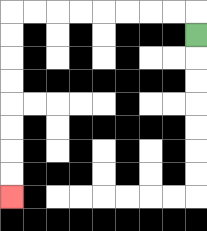{'start': '[8, 1]', 'end': '[0, 8]', 'path_directions': 'U,L,L,L,L,L,L,L,L,D,D,D,D,D,D,D,D', 'path_coordinates': '[[8, 1], [8, 0], [7, 0], [6, 0], [5, 0], [4, 0], [3, 0], [2, 0], [1, 0], [0, 0], [0, 1], [0, 2], [0, 3], [0, 4], [0, 5], [0, 6], [0, 7], [0, 8]]'}